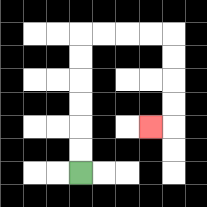{'start': '[3, 7]', 'end': '[6, 5]', 'path_directions': 'U,U,U,U,U,U,R,R,R,R,D,D,D,D,L', 'path_coordinates': '[[3, 7], [3, 6], [3, 5], [3, 4], [3, 3], [3, 2], [3, 1], [4, 1], [5, 1], [6, 1], [7, 1], [7, 2], [7, 3], [7, 4], [7, 5], [6, 5]]'}